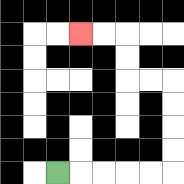{'start': '[2, 7]', 'end': '[3, 1]', 'path_directions': 'R,R,R,R,R,U,U,U,U,L,L,U,U,L,L', 'path_coordinates': '[[2, 7], [3, 7], [4, 7], [5, 7], [6, 7], [7, 7], [7, 6], [7, 5], [7, 4], [7, 3], [6, 3], [5, 3], [5, 2], [5, 1], [4, 1], [3, 1]]'}